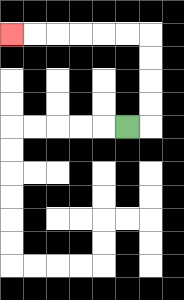{'start': '[5, 5]', 'end': '[0, 1]', 'path_directions': 'R,U,U,U,U,L,L,L,L,L,L', 'path_coordinates': '[[5, 5], [6, 5], [6, 4], [6, 3], [6, 2], [6, 1], [5, 1], [4, 1], [3, 1], [2, 1], [1, 1], [0, 1]]'}